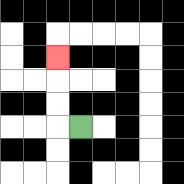{'start': '[3, 5]', 'end': '[2, 2]', 'path_directions': 'L,U,U,U', 'path_coordinates': '[[3, 5], [2, 5], [2, 4], [2, 3], [2, 2]]'}